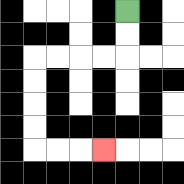{'start': '[5, 0]', 'end': '[4, 6]', 'path_directions': 'D,D,L,L,L,L,D,D,D,D,R,R,R', 'path_coordinates': '[[5, 0], [5, 1], [5, 2], [4, 2], [3, 2], [2, 2], [1, 2], [1, 3], [1, 4], [1, 5], [1, 6], [2, 6], [3, 6], [4, 6]]'}